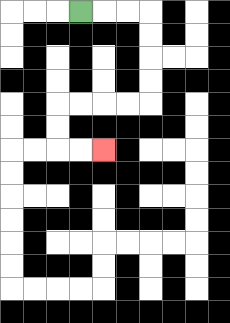{'start': '[3, 0]', 'end': '[4, 6]', 'path_directions': 'R,R,R,D,D,D,D,L,L,L,L,D,D,R,R', 'path_coordinates': '[[3, 0], [4, 0], [5, 0], [6, 0], [6, 1], [6, 2], [6, 3], [6, 4], [5, 4], [4, 4], [3, 4], [2, 4], [2, 5], [2, 6], [3, 6], [4, 6]]'}